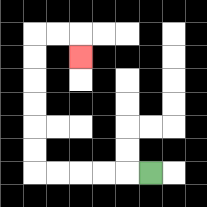{'start': '[6, 7]', 'end': '[3, 2]', 'path_directions': 'L,L,L,L,L,U,U,U,U,U,U,R,R,D', 'path_coordinates': '[[6, 7], [5, 7], [4, 7], [3, 7], [2, 7], [1, 7], [1, 6], [1, 5], [1, 4], [1, 3], [1, 2], [1, 1], [2, 1], [3, 1], [3, 2]]'}